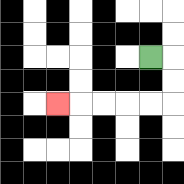{'start': '[6, 2]', 'end': '[2, 4]', 'path_directions': 'R,D,D,L,L,L,L,L', 'path_coordinates': '[[6, 2], [7, 2], [7, 3], [7, 4], [6, 4], [5, 4], [4, 4], [3, 4], [2, 4]]'}